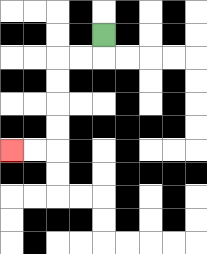{'start': '[4, 1]', 'end': '[0, 6]', 'path_directions': 'D,L,L,D,D,D,D,L,L', 'path_coordinates': '[[4, 1], [4, 2], [3, 2], [2, 2], [2, 3], [2, 4], [2, 5], [2, 6], [1, 6], [0, 6]]'}